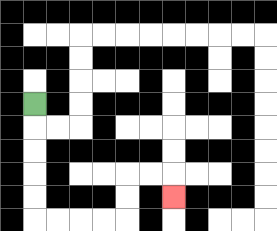{'start': '[1, 4]', 'end': '[7, 8]', 'path_directions': 'D,D,D,D,D,R,R,R,R,U,U,R,R,D', 'path_coordinates': '[[1, 4], [1, 5], [1, 6], [1, 7], [1, 8], [1, 9], [2, 9], [3, 9], [4, 9], [5, 9], [5, 8], [5, 7], [6, 7], [7, 7], [7, 8]]'}